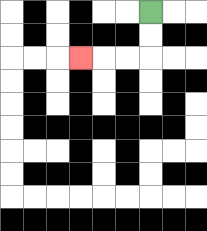{'start': '[6, 0]', 'end': '[3, 2]', 'path_directions': 'D,D,L,L,L', 'path_coordinates': '[[6, 0], [6, 1], [6, 2], [5, 2], [4, 2], [3, 2]]'}